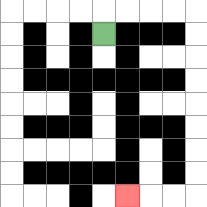{'start': '[4, 1]', 'end': '[5, 8]', 'path_directions': 'U,R,R,R,R,D,D,D,D,D,D,D,D,L,L,L', 'path_coordinates': '[[4, 1], [4, 0], [5, 0], [6, 0], [7, 0], [8, 0], [8, 1], [8, 2], [8, 3], [8, 4], [8, 5], [8, 6], [8, 7], [8, 8], [7, 8], [6, 8], [5, 8]]'}